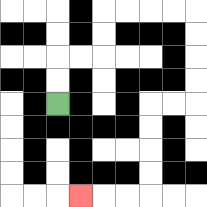{'start': '[2, 4]', 'end': '[3, 8]', 'path_directions': 'U,U,R,R,U,U,R,R,R,R,D,D,D,D,L,L,D,D,D,D,L,L,L', 'path_coordinates': '[[2, 4], [2, 3], [2, 2], [3, 2], [4, 2], [4, 1], [4, 0], [5, 0], [6, 0], [7, 0], [8, 0], [8, 1], [8, 2], [8, 3], [8, 4], [7, 4], [6, 4], [6, 5], [6, 6], [6, 7], [6, 8], [5, 8], [4, 8], [3, 8]]'}